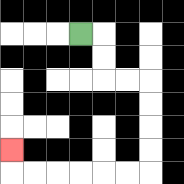{'start': '[3, 1]', 'end': '[0, 6]', 'path_directions': 'R,D,D,R,R,D,D,D,D,L,L,L,L,L,L,U', 'path_coordinates': '[[3, 1], [4, 1], [4, 2], [4, 3], [5, 3], [6, 3], [6, 4], [6, 5], [6, 6], [6, 7], [5, 7], [4, 7], [3, 7], [2, 7], [1, 7], [0, 7], [0, 6]]'}